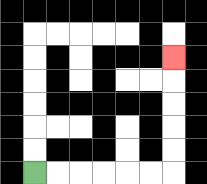{'start': '[1, 7]', 'end': '[7, 2]', 'path_directions': 'R,R,R,R,R,R,U,U,U,U,U', 'path_coordinates': '[[1, 7], [2, 7], [3, 7], [4, 7], [5, 7], [6, 7], [7, 7], [7, 6], [7, 5], [7, 4], [7, 3], [7, 2]]'}